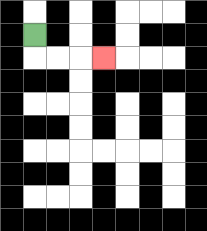{'start': '[1, 1]', 'end': '[4, 2]', 'path_directions': 'D,R,R,R', 'path_coordinates': '[[1, 1], [1, 2], [2, 2], [3, 2], [4, 2]]'}